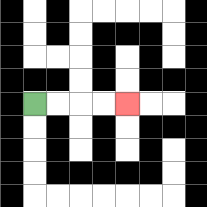{'start': '[1, 4]', 'end': '[5, 4]', 'path_directions': 'R,R,R,R', 'path_coordinates': '[[1, 4], [2, 4], [3, 4], [4, 4], [5, 4]]'}